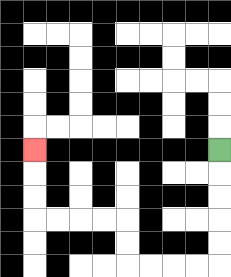{'start': '[9, 6]', 'end': '[1, 6]', 'path_directions': 'D,D,D,D,D,L,L,L,L,U,U,L,L,L,L,U,U,U', 'path_coordinates': '[[9, 6], [9, 7], [9, 8], [9, 9], [9, 10], [9, 11], [8, 11], [7, 11], [6, 11], [5, 11], [5, 10], [5, 9], [4, 9], [3, 9], [2, 9], [1, 9], [1, 8], [1, 7], [1, 6]]'}